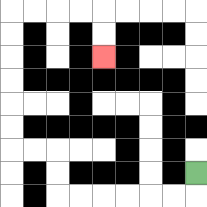{'start': '[8, 7]', 'end': '[4, 2]', 'path_directions': 'D,L,L,L,L,L,L,U,U,L,L,U,U,U,U,U,U,R,R,R,R,D,D', 'path_coordinates': '[[8, 7], [8, 8], [7, 8], [6, 8], [5, 8], [4, 8], [3, 8], [2, 8], [2, 7], [2, 6], [1, 6], [0, 6], [0, 5], [0, 4], [0, 3], [0, 2], [0, 1], [0, 0], [1, 0], [2, 0], [3, 0], [4, 0], [4, 1], [4, 2]]'}